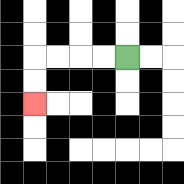{'start': '[5, 2]', 'end': '[1, 4]', 'path_directions': 'L,L,L,L,D,D', 'path_coordinates': '[[5, 2], [4, 2], [3, 2], [2, 2], [1, 2], [1, 3], [1, 4]]'}